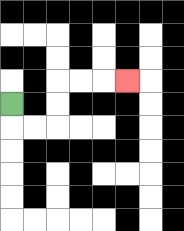{'start': '[0, 4]', 'end': '[5, 3]', 'path_directions': 'D,R,R,U,U,R,R,R', 'path_coordinates': '[[0, 4], [0, 5], [1, 5], [2, 5], [2, 4], [2, 3], [3, 3], [4, 3], [5, 3]]'}